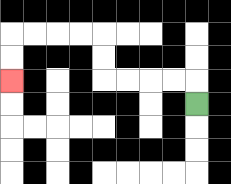{'start': '[8, 4]', 'end': '[0, 3]', 'path_directions': 'U,L,L,L,L,U,U,L,L,L,L,D,D', 'path_coordinates': '[[8, 4], [8, 3], [7, 3], [6, 3], [5, 3], [4, 3], [4, 2], [4, 1], [3, 1], [2, 1], [1, 1], [0, 1], [0, 2], [0, 3]]'}